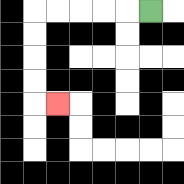{'start': '[6, 0]', 'end': '[2, 4]', 'path_directions': 'L,L,L,L,L,D,D,D,D,R', 'path_coordinates': '[[6, 0], [5, 0], [4, 0], [3, 0], [2, 0], [1, 0], [1, 1], [1, 2], [1, 3], [1, 4], [2, 4]]'}